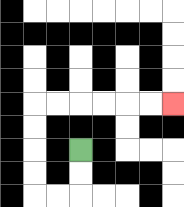{'start': '[3, 6]', 'end': '[7, 4]', 'path_directions': 'D,D,L,L,U,U,U,U,R,R,R,R,R,R', 'path_coordinates': '[[3, 6], [3, 7], [3, 8], [2, 8], [1, 8], [1, 7], [1, 6], [1, 5], [1, 4], [2, 4], [3, 4], [4, 4], [5, 4], [6, 4], [7, 4]]'}